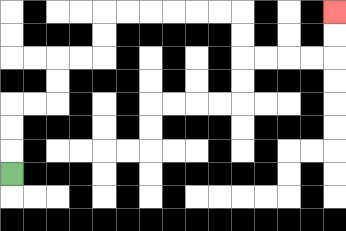{'start': '[0, 7]', 'end': '[14, 0]', 'path_directions': 'U,U,U,R,R,U,U,R,R,U,U,R,R,R,R,R,R,D,D,R,R,R,R,U,U', 'path_coordinates': '[[0, 7], [0, 6], [0, 5], [0, 4], [1, 4], [2, 4], [2, 3], [2, 2], [3, 2], [4, 2], [4, 1], [4, 0], [5, 0], [6, 0], [7, 0], [8, 0], [9, 0], [10, 0], [10, 1], [10, 2], [11, 2], [12, 2], [13, 2], [14, 2], [14, 1], [14, 0]]'}